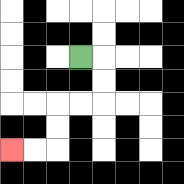{'start': '[3, 2]', 'end': '[0, 6]', 'path_directions': 'R,D,D,L,L,D,D,L,L', 'path_coordinates': '[[3, 2], [4, 2], [4, 3], [4, 4], [3, 4], [2, 4], [2, 5], [2, 6], [1, 6], [0, 6]]'}